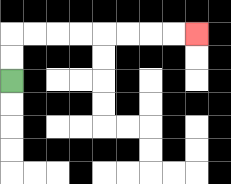{'start': '[0, 3]', 'end': '[8, 1]', 'path_directions': 'U,U,R,R,R,R,R,R,R,R', 'path_coordinates': '[[0, 3], [0, 2], [0, 1], [1, 1], [2, 1], [3, 1], [4, 1], [5, 1], [6, 1], [7, 1], [8, 1]]'}